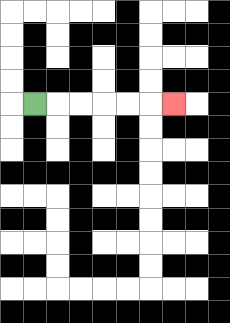{'start': '[1, 4]', 'end': '[7, 4]', 'path_directions': 'R,R,R,R,R,R', 'path_coordinates': '[[1, 4], [2, 4], [3, 4], [4, 4], [5, 4], [6, 4], [7, 4]]'}